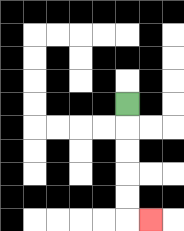{'start': '[5, 4]', 'end': '[6, 9]', 'path_directions': 'D,D,D,D,D,R', 'path_coordinates': '[[5, 4], [5, 5], [5, 6], [5, 7], [5, 8], [5, 9], [6, 9]]'}